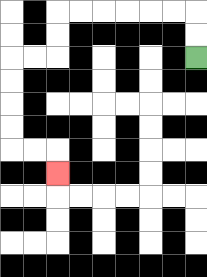{'start': '[8, 2]', 'end': '[2, 7]', 'path_directions': 'U,U,L,L,L,L,L,L,D,D,L,L,D,D,D,D,R,R,D', 'path_coordinates': '[[8, 2], [8, 1], [8, 0], [7, 0], [6, 0], [5, 0], [4, 0], [3, 0], [2, 0], [2, 1], [2, 2], [1, 2], [0, 2], [0, 3], [0, 4], [0, 5], [0, 6], [1, 6], [2, 6], [2, 7]]'}